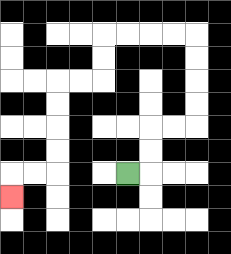{'start': '[5, 7]', 'end': '[0, 8]', 'path_directions': 'R,U,U,R,R,U,U,U,U,L,L,L,L,D,D,L,L,D,D,D,D,L,L,D', 'path_coordinates': '[[5, 7], [6, 7], [6, 6], [6, 5], [7, 5], [8, 5], [8, 4], [8, 3], [8, 2], [8, 1], [7, 1], [6, 1], [5, 1], [4, 1], [4, 2], [4, 3], [3, 3], [2, 3], [2, 4], [2, 5], [2, 6], [2, 7], [1, 7], [0, 7], [0, 8]]'}